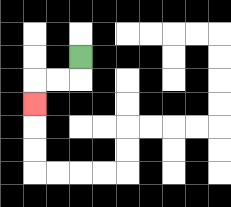{'start': '[3, 2]', 'end': '[1, 4]', 'path_directions': 'D,L,L,D', 'path_coordinates': '[[3, 2], [3, 3], [2, 3], [1, 3], [1, 4]]'}